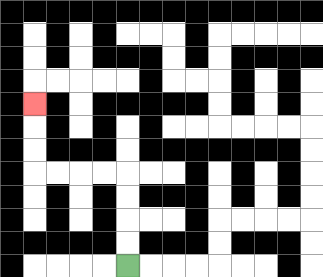{'start': '[5, 11]', 'end': '[1, 4]', 'path_directions': 'U,U,U,U,L,L,L,L,U,U,U', 'path_coordinates': '[[5, 11], [5, 10], [5, 9], [5, 8], [5, 7], [4, 7], [3, 7], [2, 7], [1, 7], [1, 6], [1, 5], [1, 4]]'}